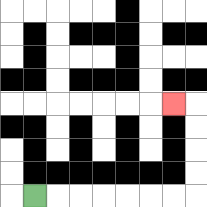{'start': '[1, 8]', 'end': '[7, 4]', 'path_directions': 'R,R,R,R,R,R,R,U,U,U,U,L', 'path_coordinates': '[[1, 8], [2, 8], [3, 8], [4, 8], [5, 8], [6, 8], [7, 8], [8, 8], [8, 7], [8, 6], [8, 5], [8, 4], [7, 4]]'}